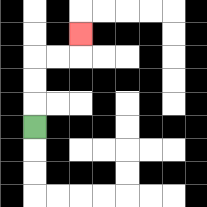{'start': '[1, 5]', 'end': '[3, 1]', 'path_directions': 'U,U,U,R,R,U', 'path_coordinates': '[[1, 5], [1, 4], [1, 3], [1, 2], [2, 2], [3, 2], [3, 1]]'}